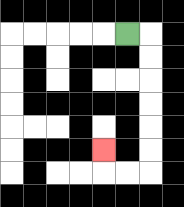{'start': '[5, 1]', 'end': '[4, 6]', 'path_directions': 'R,D,D,D,D,D,D,L,L,U', 'path_coordinates': '[[5, 1], [6, 1], [6, 2], [6, 3], [6, 4], [6, 5], [6, 6], [6, 7], [5, 7], [4, 7], [4, 6]]'}